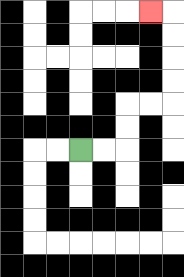{'start': '[3, 6]', 'end': '[6, 0]', 'path_directions': 'R,R,U,U,R,R,U,U,U,U,L', 'path_coordinates': '[[3, 6], [4, 6], [5, 6], [5, 5], [5, 4], [6, 4], [7, 4], [7, 3], [7, 2], [7, 1], [7, 0], [6, 0]]'}